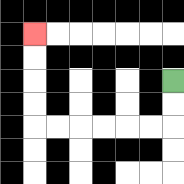{'start': '[7, 3]', 'end': '[1, 1]', 'path_directions': 'D,D,L,L,L,L,L,L,U,U,U,U', 'path_coordinates': '[[7, 3], [7, 4], [7, 5], [6, 5], [5, 5], [4, 5], [3, 5], [2, 5], [1, 5], [1, 4], [1, 3], [1, 2], [1, 1]]'}